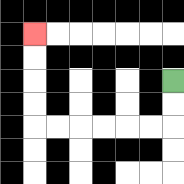{'start': '[7, 3]', 'end': '[1, 1]', 'path_directions': 'D,D,L,L,L,L,L,L,U,U,U,U', 'path_coordinates': '[[7, 3], [7, 4], [7, 5], [6, 5], [5, 5], [4, 5], [3, 5], [2, 5], [1, 5], [1, 4], [1, 3], [1, 2], [1, 1]]'}